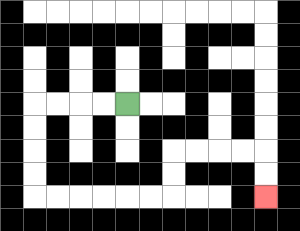{'start': '[5, 4]', 'end': '[11, 8]', 'path_directions': 'L,L,L,L,D,D,D,D,R,R,R,R,R,R,U,U,R,R,R,R,D,D', 'path_coordinates': '[[5, 4], [4, 4], [3, 4], [2, 4], [1, 4], [1, 5], [1, 6], [1, 7], [1, 8], [2, 8], [3, 8], [4, 8], [5, 8], [6, 8], [7, 8], [7, 7], [7, 6], [8, 6], [9, 6], [10, 6], [11, 6], [11, 7], [11, 8]]'}